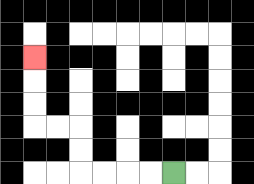{'start': '[7, 7]', 'end': '[1, 2]', 'path_directions': 'L,L,L,L,U,U,L,L,U,U,U', 'path_coordinates': '[[7, 7], [6, 7], [5, 7], [4, 7], [3, 7], [3, 6], [3, 5], [2, 5], [1, 5], [1, 4], [1, 3], [1, 2]]'}